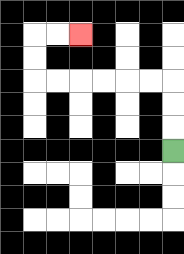{'start': '[7, 6]', 'end': '[3, 1]', 'path_directions': 'U,U,U,L,L,L,L,L,L,U,U,R,R', 'path_coordinates': '[[7, 6], [7, 5], [7, 4], [7, 3], [6, 3], [5, 3], [4, 3], [3, 3], [2, 3], [1, 3], [1, 2], [1, 1], [2, 1], [3, 1]]'}